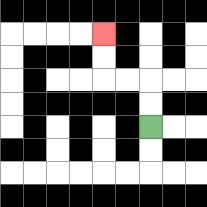{'start': '[6, 5]', 'end': '[4, 1]', 'path_directions': 'U,U,L,L,U,U', 'path_coordinates': '[[6, 5], [6, 4], [6, 3], [5, 3], [4, 3], [4, 2], [4, 1]]'}